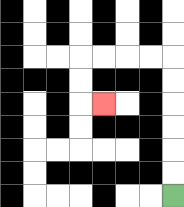{'start': '[7, 8]', 'end': '[4, 4]', 'path_directions': 'U,U,U,U,U,U,L,L,L,L,D,D,R', 'path_coordinates': '[[7, 8], [7, 7], [7, 6], [7, 5], [7, 4], [7, 3], [7, 2], [6, 2], [5, 2], [4, 2], [3, 2], [3, 3], [3, 4], [4, 4]]'}